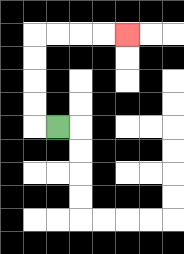{'start': '[2, 5]', 'end': '[5, 1]', 'path_directions': 'L,U,U,U,U,R,R,R,R', 'path_coordinates': '[[2, 5], [1, 5], [1, 4], [1, 3], [1, 2], [1, 1], [2, 1], [3, 1], [4, 1], [5, 1]]'}